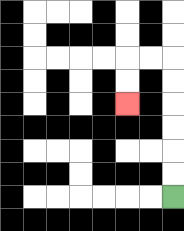{'start': '[7, 8]', 'end': '[5, 4]', 'path_directions': 'U,U,U,U,U,U,L,L,D,D', 'path_coordinates': '[[7, 8], [7, 7], [7, 6], [7, 5], [7, 4], [7, 3], [7, 2], [6, 2], [5, 2], [5, 3], [5, 4]]'}